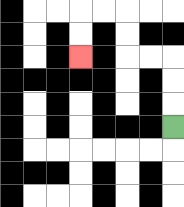{'start': '[7, 5]', 'end': '[3, 2]', 'path_directions': 'U,U,U,L,L,U,U,L,L,D,D', 'path_coordinates': '[[7, 5], [7, 4], [7, 3], [7, 2], [6, 2], [5, 2], [5, 1], [5, 0], [4, 0], [3, 0], [3, 1], [3, 2]]'}